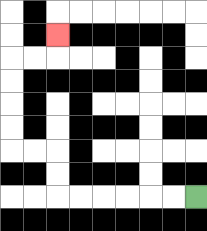{'start': '[8, 8]', 'end': '[2, 1]', 'path_directions': 'L,L,L,L,L,L,U,U,L,L,U,U,U,U,R,R,U', 'path_coordinates': '[[8, 8], [7, 8], [6, 8], [5, 8], [4, 8], [3, 8], [2, 8], [2, 7], [2, 6], [1, 6], [0, 6], [0, 5], [0, 4], [0, 3], [0, 2], [1, 2], [2, 2], [2, 1]]'}